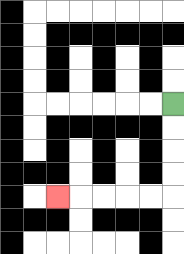{'start': '[7, 4]', 'end': '[2, 8]', 'path_directions': 'D,D,D,D,L,L,L,L,L', 'path_coordinates': '[[7, 4], [7, 5], [7, 6], [7, 7], [7, 8], [6, 8], [5, 8], [4, 8], [3, 8], [2, 8]]'}